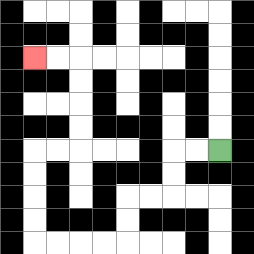{'start': '[9, 6]', 'end': '[1, 2]', 'path_directions': 'L,L,D,D,L,L,D,D,L,L,L,L,U,U,U,U,R,R,U,U,U,U,L,L', 'path_coordinates': '[[9, 6], [8, 6], [7, 6], [7, 7], [7, 8], [6, 8], [5, 8], [5, 9], [5, 10], [4, 10], [3, 10], [2, 10], [1, 10], [1, 9], [1, 8], [1, 7], [1, 6], [2, 6], [3, 6], [3, 5], [3, 4], [3, 3], [3, 2], [2, 2], [1, 2]]'}